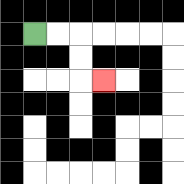{'start': '[1, 1]', 'end': '[4, 3]', 'path_directions': 'R,R,D,D,R', 'path_coordinates': '[[1, 1], [2, 1], [3, 1], [3, 2], [3, 3], [4, 3]]'}